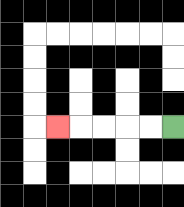{'start': '[7, 5]', 'end': '[2, 5]', 'path_directions': 'L,L,L,L,L', 'path_coordinates': '[[7, 5], [6, 5], [5, 5], [4, 5], [3, 5], [2, 5]]'}